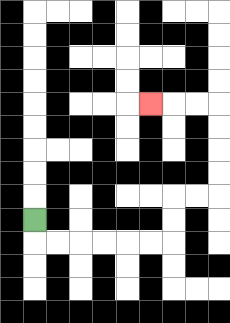{'start': '[1, 9]', 'end': '[6, 4]', 'path_directions': 'D,R,R,R,R,R,R,U,U,R,R,U,U,U,U,L,L,L', 'path_coordinates': '[[1, 9], [1, 10], [2, 10], [3, 10], [4, 10], [5, 10], [6, 10], [7, 10], [7, 9], [7, 8], [8, 8], [9, 8], [9, 7], [9, 6], [9, 5], [9, 4], [8, 4], [7, 4], [6, 4]]'}